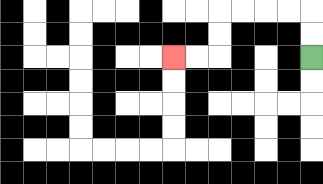{'start': '[13, 2]', 'end': '[7, 2]', 'path_directions': 'U,U,L,L,L,L,D,D,L,L', 'path_coordinates': '[[13, 2], [13, 1], [13, 0], [12, 0], [11, 0], [10, 0], [9, 0], [9, 1], [9, 2], [8, 2], [7, 2]]'}